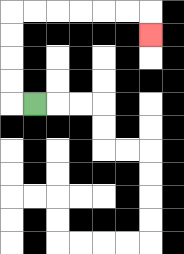{'start': '[1, 4]', 'end': '[6, 1]', 'path_directions': 'L,U,U,U,U,R,R,R,R,R,R,D', 'path_coordinates': '[[1, 4], [0, 4], [0, 3], [0, 2], [0, 1], [0, 0], [1, 0], [2, 0], [3, 0], [4, 0], [5, 0], [6, 0], [6, 1]]'}